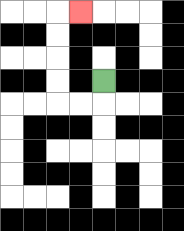{'start': '[4, 3]', 'end': '[3, 0]', 'path_directions': 'D,L,L,U,U,U,U,R', 'path_coordinates': '[[4, 3], [4, 4], [3, 4], [2, 4], [2, 3], [2, 2], [2, 1], [2, 0], [3, 0]]'}